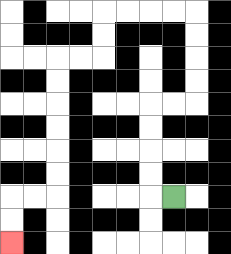{'start': '[7, 8]', 'end': '[0, 10]', 'path_directions': 'L,U,U,U,U,R,R,U,U,U,U,L,L,L,L,D,D,L,L,D,D,D,D,D,D,L,L,D,D', 'path_coordinates': '[[7, 8], [6, 8], [6, 7], [6, 6], [6, 5], [6, 4], [7, 4], [8, 4], [8, 3], [8, 2], [8, 1], [8, 0], [7, 0], [6, 0], [5, 0], [4, 0], [4, 1], [4, 2], [3, 2], [2, 2], [2, 3], [2, 4], [2, 5], [2, 6], [2, 7], [2, 8], [1, 8], [0, 8], [0, 9], [0, 10]]'}